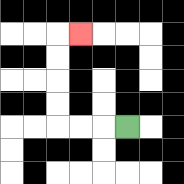{'start': '[5, 5]', 'end': '[3, 1]', 'path_directions': 'L,L,L,U,U,U,U,R', 'path_coordinates': '[[5, 5], [4, 5], [3, 5], [2, 5], [2, 4], [2, 3], [2, 2], [2, 1], [3, 1]]'}